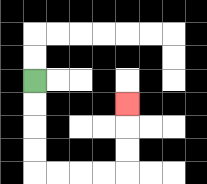{'start': '[1, 3]', 'end': '[5, 4]', 'path_directions': 'D,D,D,D,R,R,R,R,U,U,U', 'path_coordinates': '[[1, 3], [1, 4], [1, 5], [1, 6], [1, 7], [2, 7], [3, 7], [4, 7], [5, 7], [5, 6], [5, 5], [5, 4]]'}